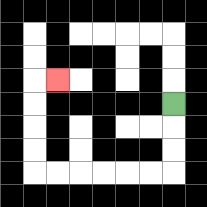{'start': '[7, 4]', 'end': '[2, 3]', 'path_directions': 'D,D,D,L,L,L,L,L,L,U,U,U,U,R', 'path_coordinates': '[[7, 4], [7, 5], [7, 6], [7, 7], [6, 7], [5, 7], [4, 7], [3, 7], [2, 7], [1, 7], [1, 6], [1, 5], [1, 4], [1, 3], [2, 3]]'}